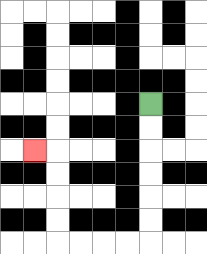{'start': '[6, 4]', 'end': '[1, 6]', 'path_directions': 'D,D,D,D,D,D,L,L,L,L,U,U,U,U,L', 'path_coordinates': '[[6, 4], [6, 5], [6, 6], [6, 7], [6, 8], [6, 9], [6, 10], [5, 10], [4, 10], [3, 10], [2, 10], [2, 9], [2, 8], [2, 7], [2, 6], [1, 6]]'}